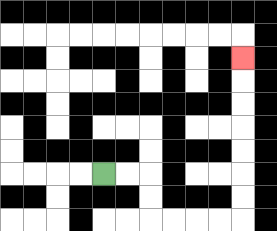{'start': '[4, 7]', 'end': '[10, 2]', 'path_directions': 'R,R,D,D,R,R,R,R,U,U,U,U,U,U,U', 'path_coordinates': '[[4, 7], [5, 7], [6, 7], [6, 8], [6, 9], [7, 9], [8, 9], [9, 9], [10, 9], [10, 8], [10, 7], [10, 6], [10, 5], [10, 4], [10, 3], [10, 2]]'}